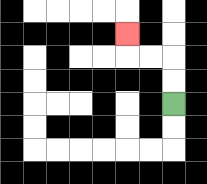{'start': '[7, 4]', 'end': '[5, 1]', 'path_directions': 'U,U,L,L,U', 'path_coordinates': '[[7, 4], [7, 3], [7, 2], [6, 2], [5, 2], [5, 1]]'}